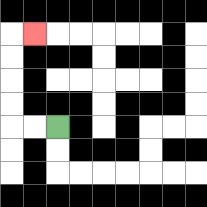{'start': '[2, 5]', 'end': '[1, 1]', 'path_directions': 'L,L,U,U,U,U,R', 'path_coordinates': '[[2, 5], [1, 5], [0, 5], [0, 4], [0, 3], [0, 2], [0, 1], [1, 1]]'}